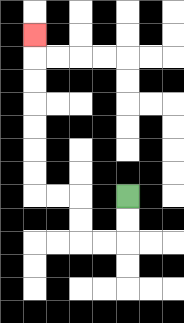{'start': '[5, 8]', 'end': '[1, 1]', 'path_directions': 'D,D,L,L,U,U,L,L,U,U,U,U,U,U,U', 'path_coordinates': '[[5, 8], [5, 9], [5, 10], [4, 10], [3, 10], [3, 9], [3, 8], [2, 8], [1, 8], [1, 7], [1, 6], [1, 5], [1, 4], [1, 3], [1, 2], [1, 1]]'}